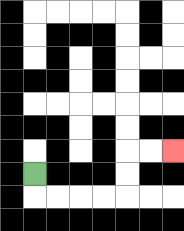{'start': '[1, 7]', 'end': '[7, 6]', 'path_directions': 'D,R,R,R,R,U,U,R,R', 'path_coordinates': '[[1, 7], [1, 8], [2, 8], [3, 8], [4, 8], [5, 8], [5, 7], [5, 6], [6, 6], [7, 6]]'}